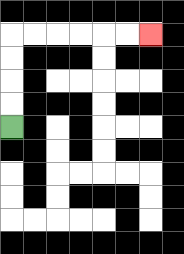{'start': '[0, 5]', 'end': '[6, 1]', 'path_directions': 'U,U,U,U,R,R,R,R,R,R', 'path_coordinates': '[[0, 5], [0, 4], [0, 3], [0, 2], [0, 1], [1, 1], [2, 1], [3, 1], [4, 1], [5, 1], [6, 1]]'}